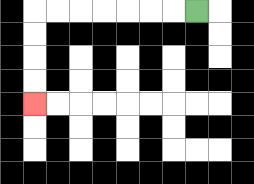{'start': '[8, 0]', 'end': '[1, 4]', 'path_directions': 'L,L,L,L,L,L,L,D,D,D,D', 'path_coordinates': '[[8, 0], [7, 0], [6, 0], [5, 0], [4, 0], [3, 0], [2, 0], [1, 0], [1, 1], [1, 2], [1, 3], [1, 4]]'}